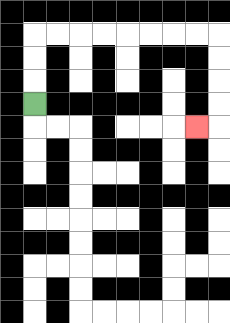{'start': '[1, 4]', 'end': '[8, 5]', 'path_directions': 'U,U,U,R,R,R,R,R,R,R,R,D,D,D,D,L', 'path_coordinates': '[[1, 4], [1, 3], [1, 2], [1, 1], [2, 1], [3, 1], [4, 1], [5, 1], [6, 1], [7, 1], [8, 1], [9, 1], [9, 2], [9, 3], [9, 4], [9, 5], [8, 5]]'}